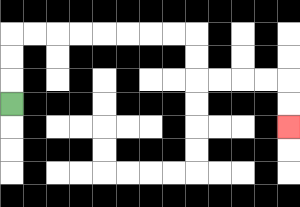{'start': '[0, 4]', 'end': '[12, 5]', 'path_directions': 'U,U,U,R,R,R,R,R,R,R,R,D,D,R,R,R,R,D,D', 'path_coordinates': '[[0, 4], [0, 3], [0, 2], [0, 1], [1, 1], [2, 1], [3, 1], [4, 1], [5, 1], [6, 1], [7, 1], [8, 1], [8, 2], [8, 3], [9, 3], [10, 3], [11, 3], [12, 3], [12, 4], [12, 5]]'}